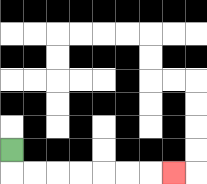{'start': '[0, 6]', 'end': '[7, 7]', 'path_directions': 'D,R,R,R,R,R,R,R', 'path_coordinates': '[[0, 6], [0, 7], [1, 7], [2, 7], [3, 7], [4, 7], [5, 7], [6, 7], [7, 7]]'}